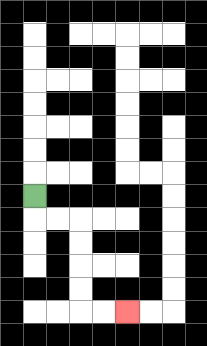{'start': '[1, 8]', 'end': '[5, 13]', 'path_directions': 'D,R,R,D,D,D,D,R,R', 'path_coordinates': '[[1, 8], [1, 9], [2, 9], [3, 9], [3, 10], [3, 11], [3, 12], [3, 13], [4, 13], [5, 13]]'}